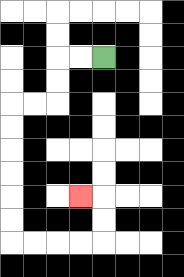{'start': '[4, 2]', 'end': '[3, 8]', 'path_directions': 'L,L,D,D,L,L,D,D,D,D,D,D,R,R,R,R,U,U,L', 'path_coordinates': '[[4, 2], [3, 2], [2, 2], [2, 3], [2, 4], [1, 4], [0, 4], [0, 5], [0, 6], [0, 7], [0, 8], [0, 9], [0, 10], [1, 10], [2, 10], [3, 10], [4, 10], [4, 9], [4, 8], [3, 8]]'}